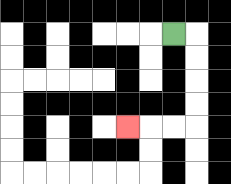{'start': '[7, 1]', 'end': '[5, 5]', 'path_directions': 'R,D,D,D,D,L,L,L', 'path_coordinates': '[[7, 1], [8, 1], [8, 2], [8, 3], [8, 4], [8, 5], [7, 5], [6, 5], [5, 5]]'}